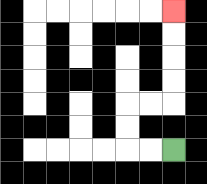{'start': '[7, 6]', 'end': '[7, 0]', 'path_directions': 'L,L,U,U,R,R,U,U,U,U', 'path_coordinates': '[[7, 6], [6, 6], [5, 6], [5, 5], [5, 4], [6, 4], [7, 4], [7, 3], [7, 2], [7, 1], [7, 0]]'}